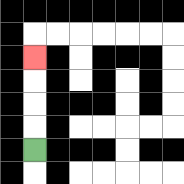{'start': '[1, 6]', 'end': '[1, 2]', 'path_directions': 'U,U,U,U', 'path_coordinates': '[[1, 6], [1, 5], [1, 4], [1, 3], [1, 2]]'}